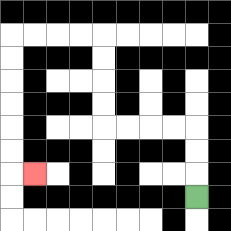{'start': '[8, 8]', 'end': '[1, 7]', 'path_directions': 'U,U,U,L,L,L,L,U,U,U,U,L,L,L,L,D,D,D,D,D,D,R', 'path_coordinates': '[[8, 8], [8, 7], [8, 6], [8, 5], [7, 5], [6, 5], [5, 5], [4, 5], [4, 4], [4, 3], [4, 2], [4, 1], [3, 1], [2, 1], [1, 1], [0, 1], [0, 2], [0, 3], [0, 4], [0, 5], [0, 6], [0, 7], [1, 7]]'}